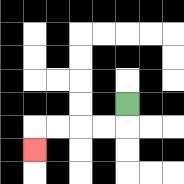{'start': '[5, 4]', 'end': '[1, 6]', 'path_directions': 'D,L,L,L,L,D', 'path_coordinates': '[[5, 4], [5, 5], [4, 5], [3, 5], [2, 5], [1, 5], [1, 6]]'}